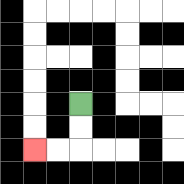{'start': '[3, 4]', 'end': '[1, 6]', 'path_directions': 'D,D,L,L', 'path_coordinates': '[[3, 4], [3, 5], [3, 6], [2, 6], [1, 6]]'}